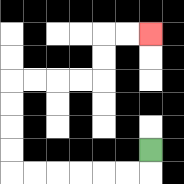{'start': '[6, 6]', 'end': '[6, 1]', 'path_directions': 'D,L,L,L,L,L,L,U,U,U,U,R,R,R,R,U,U,R,R', 'path_coordinates': '[[6, 6], [6, 7], [5, 7], [4, 7], [3, 7], [2, 7], [1, 7], [0, 7], [0, 6], [0, 5], [0, 4], [0, 3], [1, 3], [2, 3], [3, 3], [4, 3], [4, 2], [4, 1], [5, 1], [6, 1]]'}